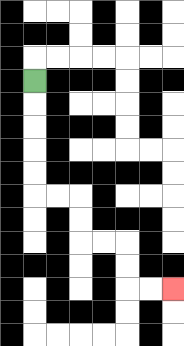{'start': '[1, 3]', 'end': '[7, 12]', 'path_directions': 'D,D,D,D,D,R,R,D,D,R,R,D,D,R,R', 'path_coordinates': '[[1, 3], [1, 4], [1, 5], [1, 6], [1, 7], [1, 8], [2, 8], [3, 8], [3, 9], [3, 10], [4, 10], [5, 10], [5, 11], [5, 12], [6, 12], [7, 12]]'}